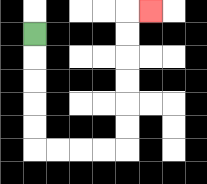{'start': '[1, 1]', 'end': '[6, 0]', 'path_directions': 'D,D,D,D,D,R,R,R,R,U,U,U,U,U,U,R', 'path_coordinates': '[[1, 1], [1, 2], [1, 3], [1, 4], [1, 5], [1, 6], [2, 6], [3, 6], [4, 6], [5, 6], [5, 5], [5, 4], [5, 3], [5, 2], [5, 1], [5, 0], [6, 0]]'}